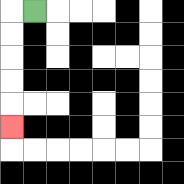{'start': '[1, 0]', 'end': '[0, 5]', 'path_directions': 'L,D,D,D,D,D', 'path_coordinates': '[[1, 0], [0, 0], [0, 1], [0, 2], [0, 3], [0, 4], [0, 5]]'}